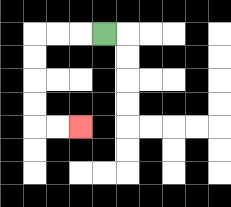{'start': '[4, 1]', 'end': '[3, 5]', 'path_directions': 'L,L,L,D,D,D,D,R,R', 'path_coordinates': '[[4, 1], [3, 1], [2, 1], [1, 1], [1, 2], [1, 3], [1, 4], [1, 5], [2, 5], [3, 5]]'}